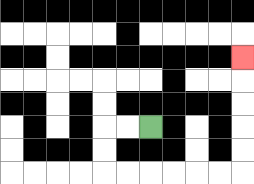{'start': '[6, 5]', 'end': '[10, 2]', 'path_directions': 'L,L,D,D,R,R,R,R,R,R,U,U,U,U,U', 'path_coordinates': '[[6, 5], [5, 5], [4, 5], [4, 6], [4, 7], [5, 7], [6, 7], [7, 7], [8, 7], [9, 7], [10, 7], [10, 6], [10, 5], [10, 4], [10, 3], [10, 2]]'}